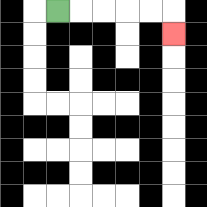{'start': '[2, 0]', 'end': '[7, 1]', 'path_directions': 'R,R,R,R,R,D', 'path_coordinates': '[[2, 0], [3, 0], [4, 0], [5, 0], [6, 0], [7, 0], [7, 1]]'}